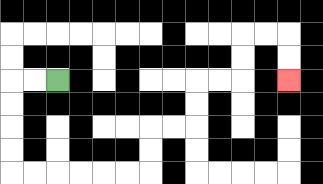{'start': '[2, 3]', 'end': '[12, 3]', 'path_directions': 'L,L,D,D,D,D,R,R,R,R,R,R,U,U,R,R,U,U,R,R,U,U,R,R,D,D', 'path_coordinates': '[[2, 3], [1, 3], [0, 3], [0, 4], [0, 5], [0, 6], [0, 7], [1, 7], [2, 7], [3, 7], [4, 7], [5, 7], [6, 7], [6, 6], [6, 5], [7, 5], [8, 5], [8, 4], [8, 3], [9, 3], [10, 3], [10, 2], [10, 1], [11, 1], [12, 1], [12, 2], [12, 3]]'}